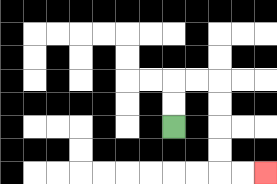{'start': '[7, 5]', 'end': '[11, 7]', 'path_directions': 'U,U,R,R,D,D,D,D,R,R', 'path_coordinates': '[[7, 5], [7, 4], [7, 3], [8, 3], [9, 3], [9, 4], [9, 5], [9, 6], [9, 7], [10, 7], [11, 7]]'}